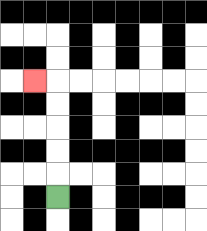{'start': '[2, 8]', 'end': '[1, 3]', 'path_directions': 'U,U,U,U,U,L', 'path_coordinates': '[[2, 8], [2, 7], [2, 6], [2, 5], [2, 4], [2, 3], [1, 3]]'}